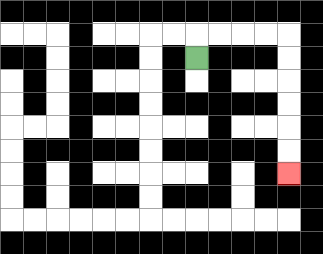{'start': '[8, 2]', 'end': '[12, 7]', 'path_directions': 'U,R,R,R,R,D,D,D,D,D,D', 'path_coordinates': '[[8, 2], [8, 1], [9, 1], [10, 1], [11, 1], [12, 1], [12, 2], [12, 3], [12, 4], [12, 5], [12, 6], [12, 7]]'}